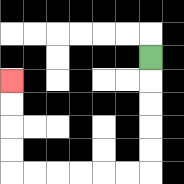{'start': '[6, 2]', 'end': '[0, 3]', 'path_directions': 'D,D,D,D,D,L,L,L,L,L,L,U,U,U,U', 'path_coordinates': '[[6, 2], [6, 3], [6, 4], [6, 5], [6, 6], [6, 7], [5, 7], [4, 7], [3, 7], [2, 7], [1, 7], [0, 7], [0, 6], [0, 5], [0, 4], [0, 3]]'}